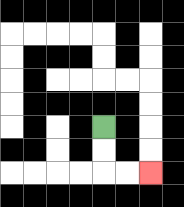{'start': '[4, 5]', 'end': '[6, 7]', 'path_directions': 'D,D,R,R', 'path_coordinates': '[[4, 5], [4, 6], [4, 7], [5, 7], [6, 7]]'}